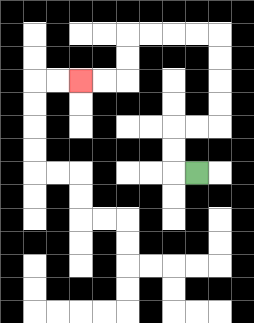{'start': '[8, 7]', 'end': '[3, 3]', 'path_directions': 'L,U,U,R,R,U,U,U,U,L,L,L,L,D,D,L,L', 'path_coordinates': '[[8, 7], [7, 7], [7, 6], [7, 5], [8, 5], [9, 5], [9, 4], [9, 3], [9, 2], [9, 1], [8, 1], [7, 1], [6, 1], [5, 1], [5, 2], [5, 3], [4, 3], [3, 3]]'}